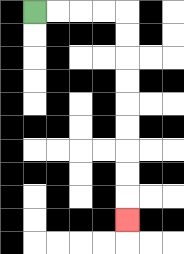{'start': '[1, 0]', 'end': '[5, 9]', 'path_directions': 'R,R,R,R,D,D,D,D,D,D,D,D,D', 'path_coordinates': '[[1, 0], [2, 0], [3, 0], [4, 0], [5, 0], [5, 1], [5, 2], [5, 3], [5, 4], [5, 5], [5, 6], [5, 7], [5, 8], [5, 9]]'}